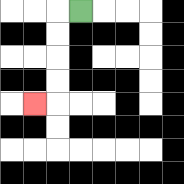{'start': '[3, 0]', 'end': '[1, 4]', 'path_directions': 'L,D,D,D,D,L', 'path_coordinates': '[[3, 0], [2, 0], [2, 1], [2, 2], [2, 3], [2, 4], [1, 4]]'}